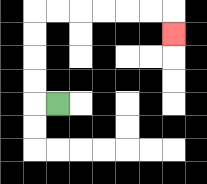{'start': '[2, 4]', 'end': '[7, 1]', 'path_directions': 'L,U,U,U,U,R,R,R,R,R,R,D', 'path_coordinates': '[[2, 4], [1, 4], [1, 3], [1, 2], [1, 1], [1, 0], [2, 0], [3, 0], [4, 0], [5, 0], [6, 0], [7, 0], [7, 1]]'}